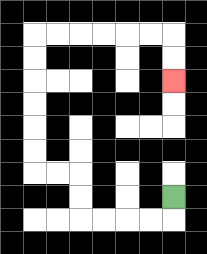{'start': '[7, 8]', 'end': '[7, 3]', 'path_directions': 'D,L,L,L,L,U,U,L,L,U,U,U,U,U,U,R,R,R,R,R,R,D,D', 'path_coordinates': '[[7, 8], [7, 9], [6, 9], [5, 9], [4, 9], [3, 9], [3, 8], [3, 7], [2, 7], [1, 7], [1, 6], [1, 5], [1, 4], [1, 3], [1, 2], [1, 1], [2, 1], [3, 1], [4, 1], [5, 1], [6, 1], [7, 1], [7, 2], [7, 3]]'}